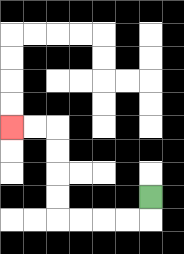{'start': '[6, 8]', 'end': '[0, 5]', 'path_directions': 'D,L,L,L,L,U,U,U,U,L,L', 'path_coordinates': '[[6, 8], [6, 9], [5, 9], [4, 9], [3, 9], [2, 9], [2, 8], [2, 7], [2, 6], [2, 5], [1, 5], [0, 5]]'}